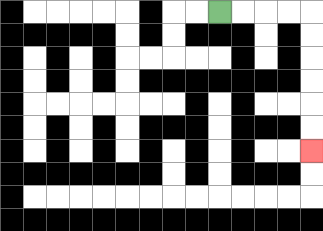{'start': '[9, 0]', 'end': '[13, 6]', 'path_directions': 'R,R,R,R,D,D,D,D,D,D', 'path_coordinates': '[[9, 0], [10, 0], [11, 0], [12, 0], [13, 0], [13, 1], [13, 2], [13, 3], [13, 4], [13, 5], [13, 6]]'}